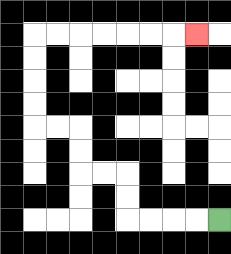{'start': '[9, 9]', 'end': '[8, 1]', 'path_directions': 'L,L,L,L,U,U,L,L,U,U,L,L,U,U,U,U,R,R,R,R,R,R,R', 'path_coordinates': '[[9, 9], [8, 9], [7, 9], [6, 9], [5, 9], [5, 8], [5, 7], [4, 7], [3, 7], [3, 6], [3, 5], [2, 5], [1, 5], [1, 4], [1, 3], [1, 2], [1, 1], [2, 1], [3, 1], [4, 1], [5, 1], [6, 1], [7, 1], [8, 1]]'}